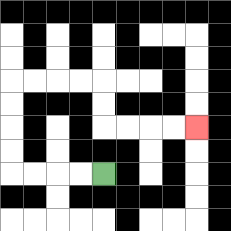{'start': '[4, 7]', 'end': '[8, 5]', 'path_directions': 'L,L,L,L,U,U,U,U,R,R,R,R,D,D,R,R,R,R', 'path_coordinates': '[[4, 7], [3, 7], [2, 7], [1, 7], [0, 7], [0, 6], [0, 5], [0, 4], [0, 3], [1, 3], [2, 3], [3, 3], [4, 3], [4, 4], [4, 5], [5, 5], [6, 5], [7, 5], [8, 5]]'}